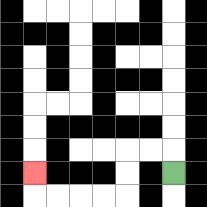{'start': '[7, 7]', 'end': '[1, 7]', 'path_directions': 'U,L,L,D,D,L,L,L,L,U', 'path_coordinates': '[[7, 7], [7, 6], [6, 6], [5, 6], [5, 7], [5, 8], [4, 8], [3, 8], [2, 8], [1, 8], [1, 7]]'}